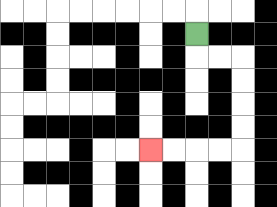{'start': '[8, 1]', 'end': '[6, 6]', 'path_directions': 'D,R,R,D,D,D,D,L,L,L,L', 'path_coordinates': '[[8, 1], [8, 2], [9, 2], [10, 2], [10, 3], [10, 4], [10, 5], [10, 6], [9, 6], [8, 6], [7, 6], [6, 6]]'}